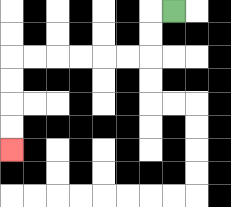{'start': '[7, 0]', 'end': '[0, 6]', 'path_directions': 'L,D,D,L,L,L,L,L,L,D,D,D,D', 'path_coordinates': '[[7, 0], [6, 0], [6, 1], [6, 2], [5, 2], [4, 2], [3, 2], [2, 2], [1, 2], [0, 2], [0, 3], [0, 4], [0, 5], [0, 6]]'}